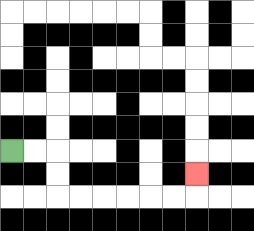{'start': '[0, 6]', 'end': '[8, 7]', 'path_directions': 'R,R,D,D,R,R,R,R,R,R,U', 'path_coordinates': '[[0, 6], [1, 6], [2, 6], [2, 7], [2, 8], [3, 8], [4, 8], [5, 8], [6, 8], [7, 8], [8, 8], [8, 7]]'}